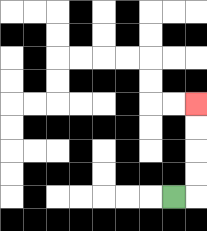{'start': '[7, 8]', 'end': '[8, 4]', 'path_directions': 'R,U,U,U,U', 'path_coordinates': '[[7, 8], [8, 8], [8, 7], [8, 6], [8, 5], [8, 4]]'}